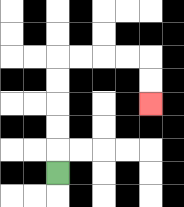{'start': '[2, 7]', 'end': '[6, 4]', 'path_directions': 'U,U,U,U,U,R,R,R,R,D,D', 'path_coordinates': '[[2, 7], [2, 6], [2, 5], [2, 4], [2, 3], [2, 2], [3, 2], [4, 2], [5, 2], [6, 2], [6, 3], [6, 4]]'}